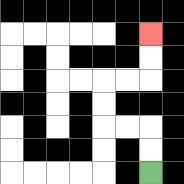{'start': '[6, 7]', 'end': '[6, 1]', 'path_directions': 'U,U,L,L,U,U,R,R,U,U', 'path_coordinates': '[[6, 7], [6, 6], [6, 5], [5, 5], [4, 5], [4, 4], [4, 3], [5, 3], [6, 3], [6, 2], [6, 1]]'}